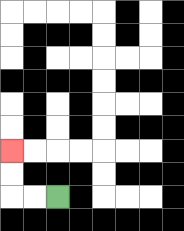{'start': '[2, 8]', 'end': '[0, 6]', 'path_directions': 'L,L,U,U', 'path_coordinates': '[[2, 8], [1, 8], [0, 8], [0, 7], [0, 6]]'}